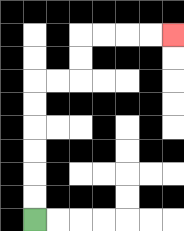{'start': '[1, 9]', 'end': '[7, 1]', 'path_directions': 'U,U,U,U,U,U,R,R,U,U,R,R,R,R', 'path_coordinates': '[[1, 9], [1, 8], [1, 7], [1, 6], [1, 5], [1, 4], [1, 3], [2, 3], [3, 3], [3, 2], [3, 1], [4, 1], [5, 1], [6, 1], [7, 1]]'}